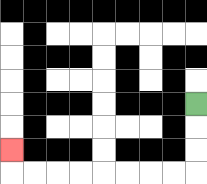{'start': '[8, 4]', 'end': '[0, 6]', 'path_directions': 'D,D,D,L,L,L,L,L,L,L,L,U', 'path_coordinates': '[[8, 4], [8, 5], [8, 6], [8, 7], [7, 7], [6, 7], [5, 7], [4, 7], [3, 7], [2, 7], [1, 7], [0, 7], [0, 6]]'}